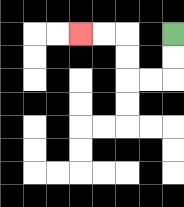{'start': '[7, 1]', 'end': '[3, 1]', 'path_directions': 'D,D,L,L,U,U,L,L', 'path_coordinates': '[[7, 1], [7, 2], [7, 3], [6, 3], [5, 3], [5, 2], [5, 1], [4, 1], [3, 1]]'}